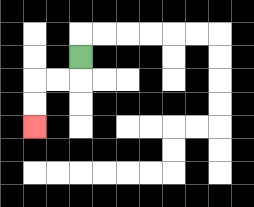{'start': '[3, 2]', 'end': '[1, 5]', 'path_directions': 'D,L,L,D,D', 'path_coordinates': '[[3, 2], [3, 3], [2, 3], [1, 3], [1, 4], [1, 5]]'}